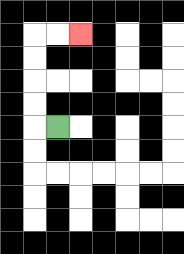{'start': '[2, 5]', 'end': '[3, 1]', 'path_directions': 'L,U,U,U,U,R,R', 'path_coordinates': '[[2, 5], [1, 5], [1, 4], [1, 3], [1, 2], [1, 1], [2, 1], [3, 1]]'}